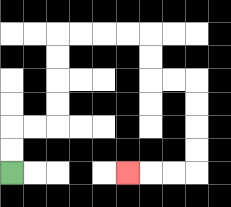{'start': '[0, 7]', 'end': '[5, 7]', 'path_directions': 'U,U,R,R,U,U,U,U,R,R,R,R,D,D,R,R,D,D,D,D,L,L,L', 'path_coordinates': '[[0, 7], [0, 6], [0, 5], [1, 5], [2, 5], [2, 4], [2, 3], [2, 2], [2, 1], [3, 1], [4, 1], [5, 1], [6, 1], [6, 2], [6, 3], [7, 3], [8, 3], [8, 4], [8, 5], [8, 6], [8, 7], [7, 7], [6, 7], [5, 7]]'}